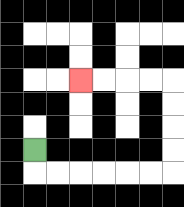{'start': '[1, 6]', 'end': '[3, 3]', 'path_directions': 'D,R,R,R,R,R,R,U,U,U,U,L,L,L,L', 'path_coordinates': '[[1, 6], [1, 7], [2, 7], [3, 7], [4, 7], [5, 7], [6, 7], [7, 7], [7, 6], [7, 5], [7, 4], [7, 3], [6, 3], [5, 3], [4, 3], [3, 3]]'}